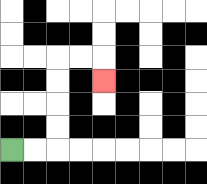{'start': '[0, 6]', 'end': '[4, 3]', 'path_directions': 'R,R,U,U,U,U,R,R,D', 'path_coordinates': '[[0, 6], [1, 6], [2, 6], [2, 5], [2, 4], [2, 3], [2, 2], [3, 2], [4, 2], [4, 3]]'}